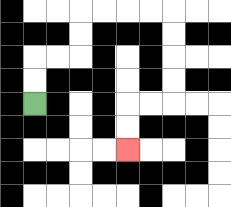{'start': '[1, 4]', 'end': '[5, 6]', 'path_directions': 'U,U,R,R,U,U,R,R,R,R,D,D,D,D,L,L,D,D', 'path_coordinates': '[[1, 4], [1, 3], [1, 2], [2, 2], [3, 2], [3, 1], [3, 0], [4, 0], [5, 0], [6, 0], [7, 0], [7, 1], [7, 2], [7, 3], [7, 4], [6, 4], [5, 4], [5, 5], [5, 6]]'}